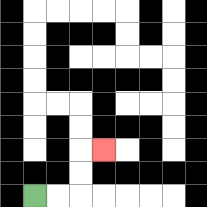{'start': '[1, 8]', 'end': '[4, 6]', 'path_directions': 'R,R,U,U,R', 'path_coordinates': '[[1, 8], [2, 8], [3, 8], [3, 7], [3, 6], [4, 6]]'}